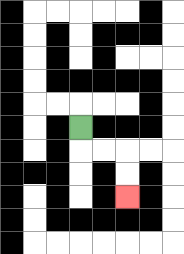{'start': '[3, 5]', 'end': '[5, 8]', 'path_directions': 'D,R,R,D,D', 'path_coordinates': '[[3, 5], [3, 6], [4, 6], [5, 6], [5, 7], [5, 8]]'}